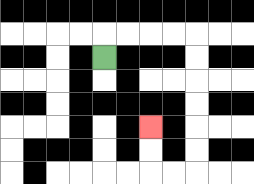{'start': '[4, 2]', 'end': '[6, 5]', 'path_directions': 'U,R,R,R,R,D,D,D,D,D,D,L,L,U,U', 'path_coordinates': '[[4, 2], [4, 1], [5, 1], [6, 1], [7, 1], [8, 1], [8, 2], [8, 3], [8, 4], [8, 5], [8, 6], [8, 7], [7, 7], [6, 7], [6, 6], [6, 5]]'}